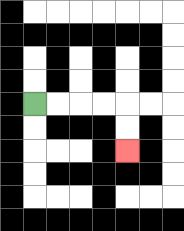{'start': '[1, 4]', 'end': '[5, 6]', 'path_directions': 'R,R,R,R,D,D', 'path_coordinates': '[[1, 4], [2, 4], [3, 4], [4, 4], [5, 4], [5, 5], [5, 6]]'}